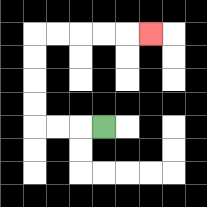{'start': '[4, 5]', 'end': '[6, 1]', 'path_directions': 'L,L,L,U,U,U,U,R,R,R,R,R', 'path_coordinates': '[[4, 5], [3, 5], [2, 5], [1, 5], [1, 4], [1, 3], [1, 2], [1, 1], [2, 1], [3, 1], [4, 1], [5, 1], [6, 1]]'}